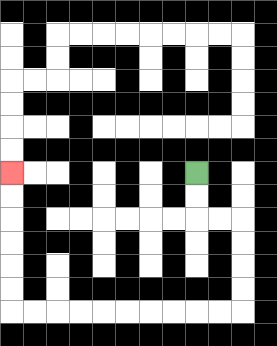{'start': '[8, 7]', 'end': '[0, 7]', 'path_directions': 'D,D,R,R,D,D,D,D,L,L,L,L,L,L,L,L,L,L,U,U,U,U,U,U', 'path_coordinates': '[[8, 7], [8, 8], [8, 9], [9, 9], [10, 9], [10, 10], [10, 11], [10, 12], [10, 13], [9, 13], [8, 13], [7, 13], [6, 13], [5, 13], [4, 13], [3, 13], [2, 13], [1, 13], [0, 13], [0, 12], [0, 11], [0, 10], [0, 9], [0, 8], [0, 7]]'}